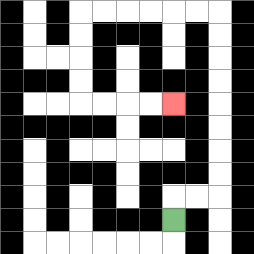{'start': '[7, 9]', 'end': '[7, 4]', 'path_directions': 'U,R,R,U,U,U,U,U,U,U,U,L,L,L,L,L,L,D,D,D,D,R,R,R,R', 'path_coordinates': '[[7, 9], [7, 8], [8, 8], [9, 8], [9, 7], [9, 6], [9, 5], [9, 4], [9, 3], [9, 2], [9, 1], [9, 0], [8, 0], [7, 0], [6, 0], [5, 0], [4, 0], [3, 0], [3, 1], [3, 2], [3, 3], [3, 4], [4, 4], [5, 4], [6, 4], [7, 4]]'}